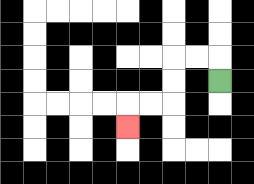{'start': '[9, 3]', 'end': '[5, 5]', 'path_directions': 'U,L,L,D,D,L,L,D', 'path_coordinates': '[[9, 3], [9, 2], [8, 2], [7, 2], [7, 3], [7, 4], [6, 4], [5, 4], [5, 5]]'}